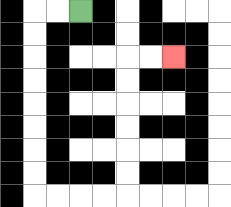{'start': '[3, 0]', 'end': '[7, 2]', 'path_directions': 'L,L,D,D,D,D,D,D,D,D,R,R,R,R,U,U,U,U,U,U,R,R', 'path_coordinates': '[[3, 0], [2, 0], [1, 0], [1, 1], [1, 2], [1, 3], [1, 4], [1, 5], [1, 6], [1, 7], [1, 8], [2, 8], [3, 8], [4, 8], [5, 8], [5, 7], [5, 6], [5, 5], [5, 4], [5, 3], [5, 2], [6, 2], [7, 2]]'}